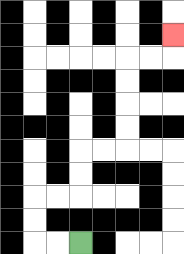{'start': '[3, 10]', 'end': '[7, 1]', 'path_directions': 'L,L,U,U,R,R,U,U,R,R,U,U,U,U,R,R,U', 'path_coordinates': '[[3, 10], [2, 10], [1, 10], [1, 9], [1, 8], [2, 8], [3, 8], [3, 7], [3, 6], [4, 6], [5, 6], [5, 5], [5, 4], [5, 3], [5, 2], [6, 2], [7, 2], [7, 1]]'}